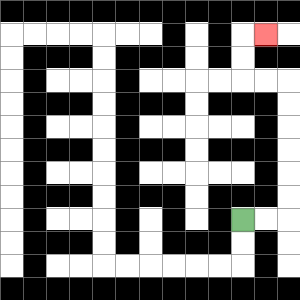{'start': '[10, 9]', 'end': '[11, 1]', 'path_directions': 'R,R,U,U,U,U,U,U,L,L,U,U,R', 'path_coordinates': '[[10, 9], [11, 9], [12, 9], [12, 8], [12, 7], [12, 6], [12, 5], [12, 4], [12, 3], [11, 3], [10, 3], [10, 2], [10, 1], [11, 1]]'}